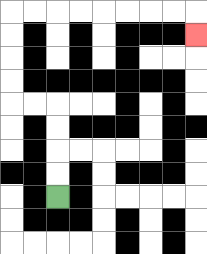{'start': '[2, 8]', 'end': '[8, 1]', 'path_directions': 'U,U,U,U,L,L,U,U,U,U,R,R,R,R,R,R,R,R,D', 'path_coordinates': '[[2, 8], [2, 7], [2, 6], [2, 5], [2, 4], [1, 4], [0, 4], [0, 3], [0, 2], [0, 1], [0, 0], [1, 0], [2, 0], [3, 0], [4, 0], [5, 0], [6, 0], [7, 0], [8, 0], [8, 1]]'}